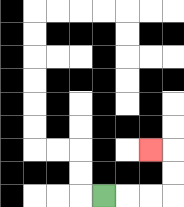{'start': '[4, 8]', 'end': '[6, 6]', 'path_directions': 'R,R,R,U,U,L', 'path_coordinates': '[[4, 8], [5, 8], [6, 8], [7, 8], [7, 7], [7, 6], [6, 6]]'}